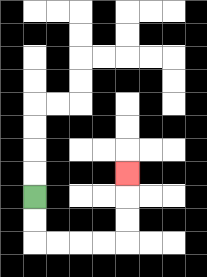{'start': '[1, 8]', 'end': '[5, 7]', 'path_directions': 'D,D,R,R,R,R,U,U,U', 'path_coordinates': '[[1, 8], [1, 9], [1, 10], [2, 10], [3, 10], [4, 10], [5, 10], [5, 9], [5, 8], [5, 7]]'}